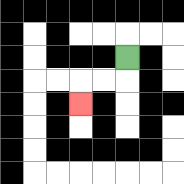{'start': '[5, 2]', 'end': '[3, 4]', 'path_directions': 'D,L,L,D', 'path_coordinates': '[[5, 2], [5, 3], [4, 3], [3, 3], [3, 4]]'}